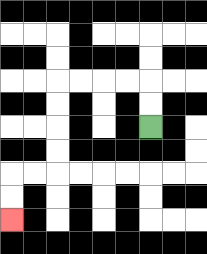{'start': '[6, 5]', 'end': '[0, 9]', 'path_directions': 'U,U,L,L,L,L,D,D,D,D,L,L,D,D', 'path_coordinates': '[[6, 5], [6, 4], [6, 3], [5, 3], [4, 3], [3, 3], [2, 3], [2, 4], [2, 5], [2, 6], [2, 7], [1, 7], [0, 7], [0, 8], [0, 9]]'}